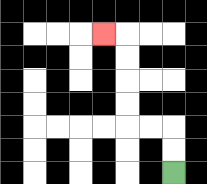{'start': '[7, 7]', 'end': '[4, 1]', 'path_directions': 'U,U,L,L,U,U,U,U,L', 'path_coordinates': '[[7, 7], [7, 6], [7, 5], [6, 5], [5, 5], [5, 4], [5, 3], [5, 2], [5, 1], [4, 1]]'}